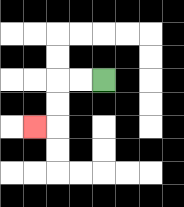{'start': '[4, 3]', 'end': '[1, 5]', 'path_directions': 'L,L,D,D,L', 'path_coordinates': '[[4, 3], [3, 3], [2, 3], [2, 4], [2, 5], [1, 5]]'}